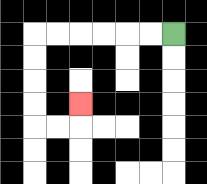{'start': '[7, 1]', 'end': '[3, 4]', 'path_directions': 'L,L,L,L,L,L,D,D,D,D,R,R,U', 'path_coordinates': '[[7, 1], [6, 1], [5, 1], [4, 1], [3, 1], [2, 1], [1, 1], [1, 2], [1, 3], [1, 4], [1, 5], [2, 5], [3, 5], [3, 4]]'}